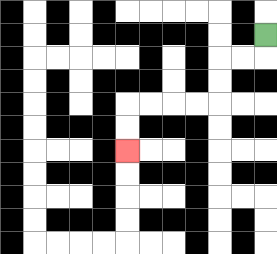{'start': '[11, 1]', 'end': '[5, 6]', 'path_directions': 'D,L,L,D,D,L,L,L,L,D,D', 'path_coordinates': '[[11, 1], [11, 2], [10, 2], [9, 2], [9, 3], [9, 4], [8, 4], [7, 4], [6, 4], [5, 4], [5, 5], [5, 6]]'}